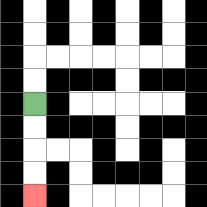{'start': '[1, 4]', 'end': '[1, 8]', 'path_directions': 'D,D,D,D', 'path_coordinates': '[[1, 4], [1, 5], [1, 6], [1, 7], [1, 8]]'}